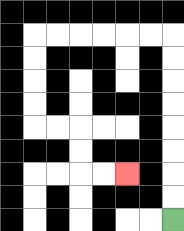{'start': '[7, 9]', 'end': '[5, 7]', 'path_directions': 'U,U,U,U,U,U,U,U,L,L,L,L,L,L,D,D,D,D,R,R,D,D,R,R', 'path_coordinates': '[[7, 9], [7, 8], [7, 7], [7, 6], [7, 5], [7, 4], [7, 3], [7, 2], [7, 1], [6, 1], [5, 1], [4, 1], [3, 1], [2, 1], [1, 1], [1, 2], [1, 3], [1, 4], [1, 5], [2, 5], [3, 5], [3, 6], [3, 7], [4, 7], [5, 7]]'}